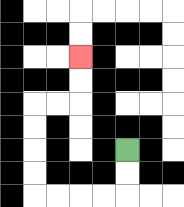{'start': '[5, 6]', 'end': '[3, 2]', 'path_directions': 'D,D,L,L,L,L,U,U,U,U,R,R,U,U', 'path_coordinates': '[[5, 6], [5, 7], [5, 8], [4, 8], [3, 8], [2, 8], [1, 8], [1, 7], [1, 6], [1, 5], [1, 4], [2, 4], [3, 4], [3, 3], [3, 2]]'}